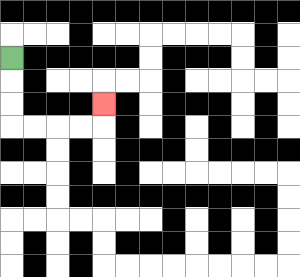{'start': '[0, 2]', 'end': '[4, 4]', 'path_directions': 'D,D,D,R,R,R,R,U', 'path_coordinates': '[[0, 2], [0, 3], [0, 4], [0, 5], [1, 5], [2, 5], [3, 5], [4, 5], [4, 4]]'}